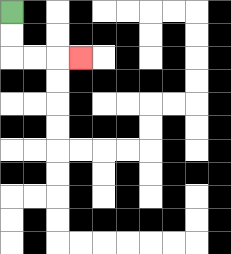{'start': '[0, 0]', 'end': '[3, 2]', 'path_directions': 'D,D,R,R,R', 'path_coordinates': '[[0, 0], [0, 1], [0, 2], [1, 2], [2, 2], [3, 2]]'}